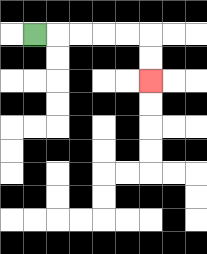{'start': '[1, 1]', 'end': '[6, 3]', 'path_directions': 'R,R,R,R,R,D,D', 'path_coordinates': '[[1, 1], [2, 1], [3, 1], [4, 1], [5, 1], [6, 1], [6, 2], [6, 3]]'}